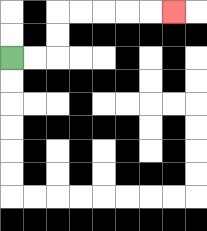{'start': '[0, 2]', 'end': '[7, 0]', 'path_directions': 'R,R,U,U,R,R,R,R,R', 'path_coordinates': '[[0, 2], [1, 2], [2, 2], [2, 1], [2, 0], [3, 0], [4, 0], [5, 0], [6, 0], [7, 0]]'}